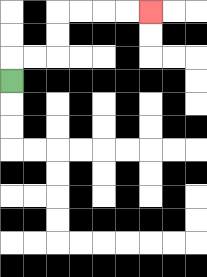{'start': '[0, 3]', 'end': '[6, 0]', 'path_directions': 'U,R,R,U,U,R,R,R,R', 'path_coordinates': '[[0, 3], [0, 2], [1, 2], [2, 2], [2, 1], [2, 0], [3, 0], [4, 0], [5, 0], [6, 0]]'}